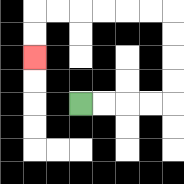{'start': '[3, 4]', 'end': '[1, 2]', 'path_directions': 'R,R,R,R,U,U,U,U,L,L,L,L,L,L,D,D', 'path_coordinates': '[[3, 4], [4, 4], [5, 4], [6, 4], [7, 4], [7, 3], [7, 2], [7, 1], [7, 0], [6, 0], [5, 0], [4, 0], [3, 0], [2, 0], [1, 0], [1, 1], [1, 2]]'}